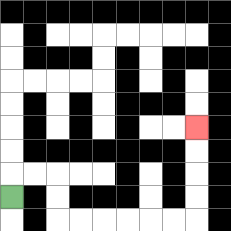{'start': '[0, 8]', 'end': '[8, 5]', 'path_directions': 'U,R,R,D,D,R,R,R,R,R,R,U,U,U,U', 'path_coordinates': '[[0, 8], [0, 7], [1, 7], [2, 7], [2, 8], [2, 9], [3, 9], [4, 9], [5, 9], [6, 9], [7, 9], [8, 9], [8, 8], [8, 7], [8, 6], [8, 5]]'}